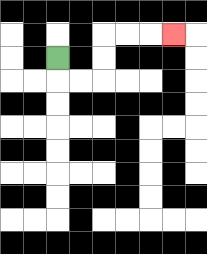{'start': '[2, 2]', 'end': '[7, 1]', 'path_directions': 'D,R,R,U,U,R,R,R', 'path_coordinates': '[[2, 2], [2, 3], [3, 3], [4, 3], [4, 2], [4, 1], [5, 1], [6, 1], [7, 1]]'}